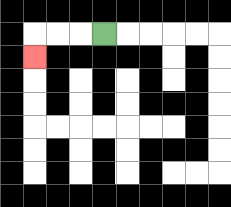{'start': '[4, 1]', 'end': '[1, 2]', 'path_directions': 'L,L,L,D', 'path_coordinates': '[[4, 1], [3, 1], [2, 1], [1, 1], [1, 2]]'}